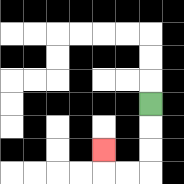{'start': '[6, 4]', 'end': '[4, 6]', 'path_directions': 'D,D,D,L,L,U', 'path_coordinates': '[[6, 4], [6, 5], [6, 6], [6, 7], [5, 7], [4, 7], [4, 6]]'}